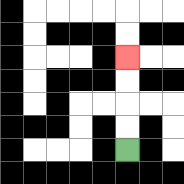{'start': '[5, 6]', 'end': '[5, 2]', 'path_directions': 'U,U,U,U', 'path_coordinates': '[[5, 6], [5, 5], [5, 4], [5, 3], [5, 2]]'}